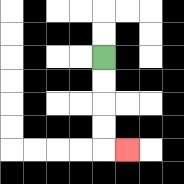{'start': '[4, 2]', 'end': '[5, 6]', 'path_directions': 'D,D,D,D,R', 'path_coordinates': '[[4, 2], [4, 3], [4, 4], [4, 5], [4, 6], [5, 6]]'}